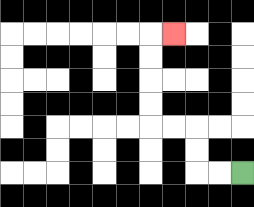{'start': '[10, 7]', 'end': '[7, 1]', 'path_directions': 'L,L,U,U,L,L,U,U,U,U,R', 'path_coordinates': '[[10, 7], [9, 7], [8, 7], [8, 6], [8, 5], [7, 5], [6, 5], [6, 4], [6, 3], [6, 2], [6, 1], [7, 1]]'}